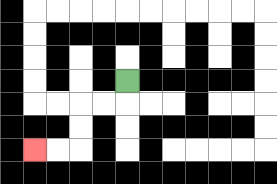{'start': '[5, 3]', 'end': '[1, 6]', 'path_directions': 'D,L,L,D,D,L,L', 'path_coordinates': '[[5, 3], [5, 4], [4, 4], [3, 4], [3, 5], [3, 6], [2, 6], [1, 6]]'}